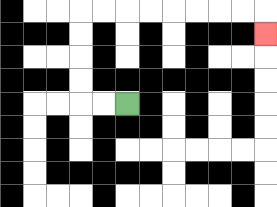{'start': '[5, 4]', 'end': '[11, 1]', 'path_directions': 'L,L,U,U,U,U,R,R,R,R,R,R,R,R,D', 'path_coordinates': '[[5, 4], [4, 4], [3, 4], [3, 3], [3, 2], [3, 1], [3, 0], [4, 0], [5, 0], [6, 0], [7, 0], [8, 0], [9, 0], [10, 0], [11, 0], [11, 1]]'}